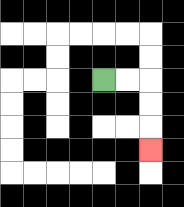{'start': '[4, 3]', 'end': '[6, 6]', 'path_directions': 'R,R,D,D,D', 'path_coordinates': '[[4, 3], [5, 3], [6, 3], [6, 4], [6, 5], [6, 6]]'}